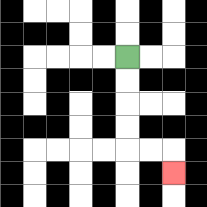{'start': '[5, 2]', 'end': '[7, 7]', 'path_directions': 'D,D,D,D,R,R,D', 'path_coordinates': '[[5, 2], [5, 3], [5, 4], [5, 5], [5, 6], [6, 6], [7, 6], [7, 7]]'}